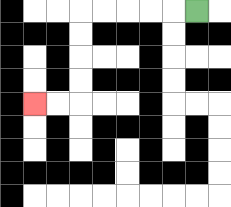{'start': '[8, 0]', 'end': '[1, 4]', 'path_directions': 'L,L,L,L,L,D,D,D,D,L,L', 'path_coordinates': '[[8, 0], [7, 0], [6, 0], [5, 0], [4, 0], [3, 0], [3, 1], [3, 2], [3, 3], [3, 4], [2, 4], [1, 4]]'}